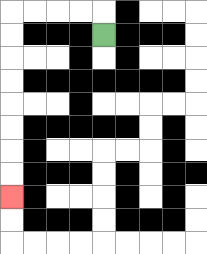{'start': '[4, 1]', 'end': '[0, 8]', 'path_directions': 'U,L,L,L,L,D,D,D,D,D,D,D,D', 'path_coordinates': '[[4, 1], [4, 0], [3, 0], [2, 0], [1, 0], [0, 0], [0, 1], [0, 2], [0, 3], [0, 4], [0, 5], [0, 6], [0, 7], [0, 8]]'}